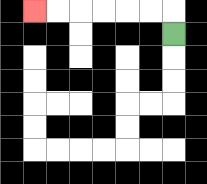{'start': '[7, 1]', 'end': '[1, 0]', 'path_directions': 'U,L,L,L,L,L,L', 'path_coordinates': '[[7, 1], [7, 0], [6, 0], [5, 0], [4, 0], [3, 0], [2, 0], [1, 0]]'}